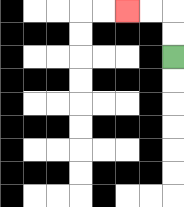{'start': '[7, 2]', 'end': '[5, 0]', 'path_directions': 'U,U,L,L', 'path_coordinates': '[[7, 2], [7, 1], [7, 0], [6, 0], [5, 0]]'}